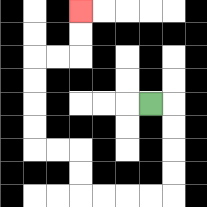{'start': '[6, 4]', 'end': '[3, 0]', 'path_directions': 'R,D,D,D,D,L,L,L,L,U,U,L,L,U,U,U,U,R,R,U,U', 'path_coordinates': '[[6, 4], [7, 4], [7, 5], [7, 6], [7, 7], [7, 8], [6, 8], [5, 8], [4, 8], [3, 8], [3, 7], [3, 6], [2, 6], [1, 6], [1, 5], [1, 4], [1, 3], [1, 2], [2, 2], [3, 2], [3, 1], [3, 0]]'}